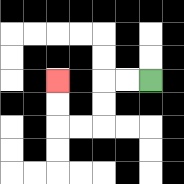{'start': '[6, 3]', 'end': '[2, 3]', 'path_directions': 'L,L,D,D,L,L,U,U', 'path_coordinates': '[[6, 3], [5, 3], [4, 3], [4, 4], [4, 5], [3, 5], [2, 5], [2, 4], [2, 3]]'}